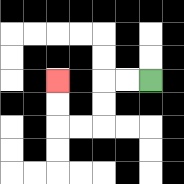{'start': '[6, 3]', 'end': '[2, 3]', 'path_directions': 'L,L,D,D,L,L,U,U', 'path_coordinates': '[[6, 3], [5, 3], [4, 3], [4, 4], [4, 5], [3, 5], [2, 5], [2, 4], [2, 3]]'}